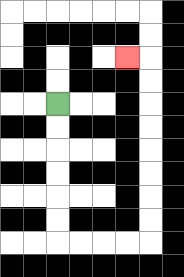{'start': '[2, 4]', 'end': '[5, 2]', 'path_directions': 'D,D,D,D,D,D,R,R,R,R,U,U,U,U,U,U,U,U,L', 'path_coordinates': '[[2, 4], [2, 5], [2, 6], [2, 7], [2, 8], [2, 9], [2, 10], [3, 10], [4, 10], [5, 10], [6, 10], [6, 9], [6, 8], [6, 7], [6, 6], [6, 5], [6, 4], [6, 3], [6, 2], [5, 2]]'}